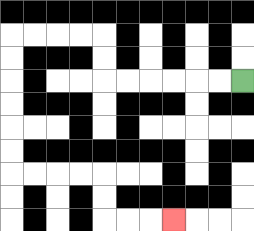{'start': '[10, 3]', 'end': '[7, 9]', 'path_directions': 'L,L,L,L,L,L,U,U,L,L,L,L,D,D,D,D,D,D,R,R,R,R,D,D,R,R,R', 'path_coordinates': '[[10, 3], [9, 3], [8, 3], [7, 3], [6, 3], [5, 3], [4, 3], [4, 2], [4, 1], [3, 1], [2, 1], [1, 1], [0, 1], [0, 2], [0, 3], [0, 4], [0, 5], [0, 6], [0, 7], [1, 7], [2, 7], [3, 7], [4, 7], [4, 8], [4, 9], [5, 9], [6, 9], [7, 9]]'}